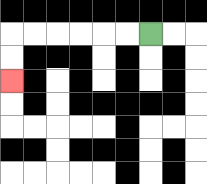{'start': '[6, 1]', 'end': '[0, 3]', 'path_directions': 'L,L,L,L,L,L,D,D', 'path_coordinates': '[[6, 1], [5, 1], [4, 1], [3, 1], [2, 1], [1, 1], [0, 1], [0, 2], [0, 3]]'}